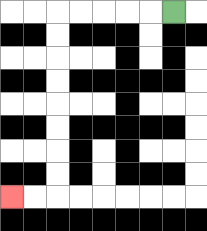{'start': '[7, 0]', 'end': '[0, 8]', 'path_directions': 'L,L,L,L,L,D,D,D,D,D,D,D,D,L,L', 'path_coordinates': '[[7, 0], [6, 0], [5, 0], [4, 0], [3, 0], [2, 0], [2, 1], [2, 2], [2, 3], [2, 4], [2, 5], [2, 6], [2, 7], [2, 8], [1, 8], [0, 8]]'}